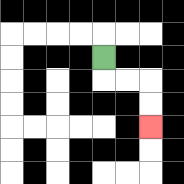{'start': '[4, 2]', 'end': '[6, 5]', 'path_directions': 'D,R,R,D,D', 'path_coordinates': '[[4, 2], [4, 3], [5, 3], [6, 3], [6, 4], [6, 5]]'}